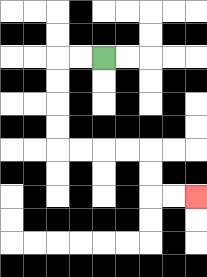{'start': '[4, 2]', 'end': '[8, 8]', 'path_directions': 'L,L,D,D,D,D,R,R,R,R,D,D,R,R', 'path_coordinates': '[[4, 2], [3, 2], [2, 2], [2, 3], [2, 4], [2, 5], [2, 6], [3, 6], [4, 6], [5, 6], [6, 6], [6, 7], [6, 8], [7, 8], [8, 8]]'}